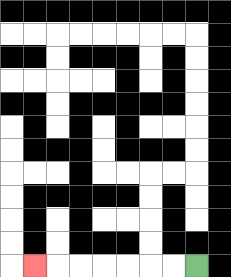{'start': '[8, 11]', 'end': '[1, 11]', 'path_directions': 'L,L,L,L,L,L,L', 'path_coordinates': '[[8, 11], [7, 11], [6, 11], [5, 11], [4, 11], [3, 11], [2, 11], [1, 11]]'}